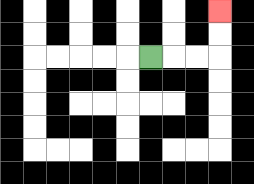{'start': '[6, 2]', 'end': '[9, 0]', 'path_directions': 'R,R,R,U,U', 'path_coordinates': '[[6, 2], [7, 2], [8, 2], [9, 2], [9, 1], [9, 0]]'}